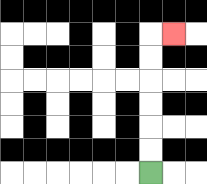{'start': '[6, 7]', 'end': '[7, 1]', 'path_directions': 'U,U,U,U,U,U,R', 'path_coordinates': '[[6, 7], [6, 6], [6, 5], [6, 4], [6, 3], [6, 2], [6, 1], [7, 1]]'}